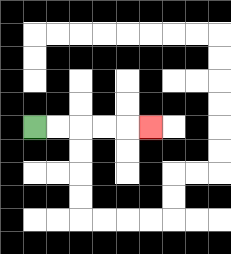{'start': '[1, 5]', 'end': '[6, 5]', 'path_directions': 'R,R,R,R,R', 'path_coordinates': '[[1, 5], [2, 5], [3, 5], [4, 5], [5, 5], [6, 5]]'}